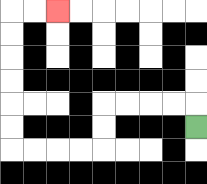{'start': '[8, 5]', 'end': '[2, 0]', 'path_directions': 'U,L,L,L,L,D,D,L,L,L,L,U,U,U,U,U,U,R,R', 'path_coordinates': '[[8, 5], [8, 4], [7, 4], [6, 4], [5, 4], [4, 4], [4, 5], [4, 6], [3, 6], [2, 6], [1, 6], [0, 6], [0, 5], [0, 4], [0, 3], [0, 2], [0, 1], [0, 0], [1, 0], [2, 0]]'}